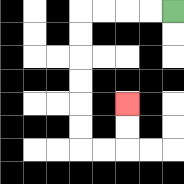{'start': '[7, 0]', 'end': '[5, 4]', 'path_directions': 'L,L,L,L,D,D,D,D,D,D,R,R,U,U', 'path_coordinates': '[[7, 0], [6, 0], [5, 0], [4, 0], [3, 0], [3, 1], [3, 2], [3, 3], [3, 4], [3, 5], [3, 6], [4, 6], [5, 6], [5, 5], [5, 4]]'}